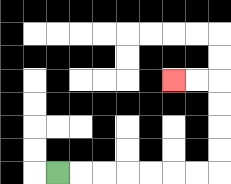{'start': '[2, 7]', 'end': '[7, 3]', 'path_directions': 'R,R,R,R,R,R,R,U,U,U,U,L,L', 'path_coordinates': '[[2, 7], [3, 7], [4, 7], [5, 7], [6, 7], [7, 7], [8, 7], [9, 7], [9, 6], [9, 5], [9, 4], [9, 3], [8, 3], [7, 3]]'}